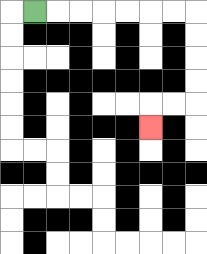{'start': '[1, 0]', 'end': '[6, 5]', 'path_directions': 'R,R,R,R,R,R,R,D,D,D,D,L,L,D', 'path_coordinates': '[[1, 0], [2, 0], [3, 0], [4, 0], [5, 0], [6, 0], [7, 0], [8, 0], [8, 1], [8, 2], [8, 3], [8, 4], [7, 4], [6, 4], [6, 5]]'}